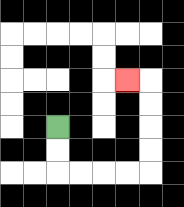{'start': '[2, 5]', 'end': '[5, 3]', 'path_directions': 'D,D,R,R,R,R,U,U,U,U,L', 'path_coordinates': '[[2, 5], [2, 6], [2, 7], [3, 7], [4, 7], [5, 7], [6, 7], [6, 6], [6, 5], [6, 4], [6, 3], [5, 3]]'}